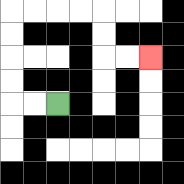{'start': '[2, 4]', 'end': '[6, 2]', 'path_directions': 'L,L,U,U,U,U,R,R,R,R,D,D,R,R', 'path_coordinates': '[[2, 4], [1, 4], [0, 4], [0, 3], [0, 2], [0, 1], [0, 0], [1, 0], [2, 0], [3, 0], [4, 0], [4, 1], [4, 2], [5, 2], [6, 2]]'}